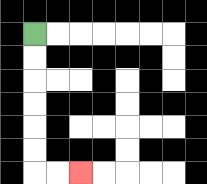{'start': '[1, 1]', 'end': '[3, 7]', 'path_directions': 'D,D,D,D,D,D,R,R', 'path_coordinates': '[[1, 1], [1, 2], [1, 3], [1, 4], [1, 5], [1, 6], [1, 7], [2, 7], [3, 7]]'}